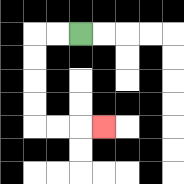{'start': '[3, 1]', 'end': '[4, 5]', 'path_directions': 'L,L,D,D,D,D,R,R,R', 'path_coordinates': '[[3, 1], [2, 1], [1, 1], [1, 2], [1, 3], [1, 4], [1, 5], [2, 5], [3, 5], [4, 5]]'}